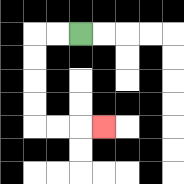{'start': '[3, 1]', 'end': '[4, 5]', 'path_directions': 'L,L,D,D,D,D,R,R,R', 'path_coordinates': '[[3, 1], [2, 1], [1, 1], [1, 2], [1, 3], [1, 4], [1, 5], [2, 5], [3, 5], [4, 5]]'}